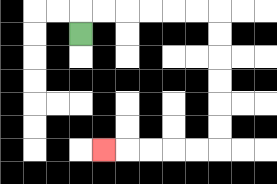{'start': '[3, 1]', 'end': '[4, 6]', 'path_directions': 'U,R,R,R,R,R,R,D,D,D,D,D,D,L,L,L,L,L', 'path_coordinates': '[[3, 1], [3, 0], [4, 0], [5, 0], [6, 0], [7, 0], [8, 0], [9, 0], [9, 1], [9, 2], [9, 3], [9, 4], [9, 5], [9, 6], [8, 6], [7, 6], [6, 6], [5, 6], [4, 6]]'}